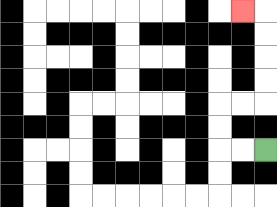{'start': '[11, 6]', 'end': '[10, 0]', 'path_directions': 'L,L,U,U,R,R,U,U,U,U,L', 'path_coordinates': '[[11, 6], [10, 6], [9, 6], [9, 5], [9, 4], [10, 4], [11, 4], [11, 3], [11, 2], [11, 1], [11, 0], [10, 0]]'}